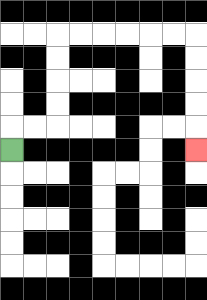{'start': '[0, 6]', 'end': '[8, 6]', 'path_directions': 'U,R,R,U,U,U,U,R,R,R,R,R,R,D,D,D,D,D', 'path_coordinates': '[[0, 6], [0, 5], [1, 5], [2, 5], [2, 4], [2, 3], [2, 2], [2, 1], [3, 1], [4, 1], [5, 1], [6, 1], [7, 1], [8, 1], [8, 2], [8, 3], [8, 4], [8, 5], [8, 6]]'}